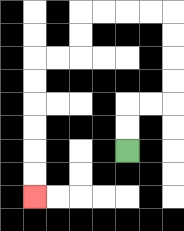{'start': '[5, 6]', 'end': '[1, 8]', 'path_directions': 'U,U,R,R,U,U,U,U,L,L,L,L,D,D,L,L,D,D,D,D,D,D', 'path_coordinates': '[[5, 6], [5, 5], [5, 4], [6, 4], [7, 4], [7, 3], [7, 2], [7, 1], [7, 0], [6, 0], [5, 0], [4, 0], [3, 0], [3, 1], [3, 2], [2, 2], [1, 2], [1, 3], [1, 4], [1, 5], [1, 6], [1, 7], [1, 8]]'}